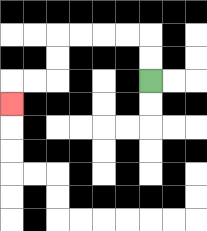{'start': '[6, 3]', 'end': '[0, 4]', 'path_directions': 'U,U,L,L,L,L,D,D,L,L,D', 'path_coordinates': '[[6, 3], [6, 2], [6, 1], [5, 1], [4, 1], [3, 1], [2, 1], [2, 2], [2, 3], [1, 3], [0, 3], [0, 4]]'}